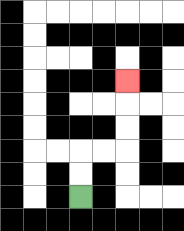{'start': '[3, 8]', 'end': '[5, 3]', 'path_directions': 'U,U,R,R,U,U,U', 'path_coordinates': '[[3, 8], [3, 7], [3, 6], [4, 6], [5, 6], [5, 5], [5, 4], [5, 3]]'}